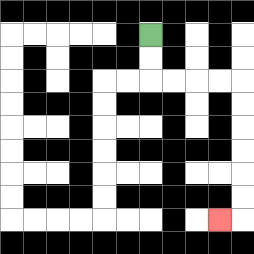{'start': '[6, 1]', 'end': '[9, 9]', 'path_directions': 'D,D,R,R,R,R,D,D,D,D,D,D,L', 'path_coordinates': '[[6, 1], [6, 2], [6, 3], [7, 3], [8, 3], [9, 3], [10, 3], [10, 4], [10, 5], [10, 6], [10, 7], [10, 8], [10, 9], [9, 9]]'}